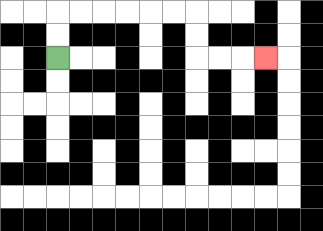{'start': '[2, 2]', 'end': '[11, 2]', 'path_directions': 'U,U,R,R,R,R,R,R,D,D,R,R,R', 'path_coordinates': '[[2, 2], [2, 1], [2, 0], [3, 0], [4, 0], [5, 0], [6, 0], [7, 0], [8, 0], [8, 1], [8, 2], [9, 2], [10, 2], [11, 2]]'}